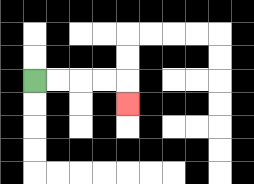{'start': '[1, 3]', 'end': '[5, 4]', 'path_directions': 'R,R,R,R,D', 'path_coordinates': '[[1, 3], [2, 3], [3, 3], [4, 3], [5, 3], [5, 4]]'}